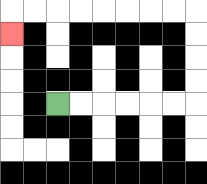{'start': '[2, 4]', 'end': '[0, 1]', 'path_directions': 'R,R,R,R,R,R,U,U,U,U,L,L,L,L,L,L,L,L,D', 'path_coordinates': '[[2, 4], [3, 4], [4, 4], [5, 4], [6, 4], [7, 4], [8, 4], [8, 3], [8, 2], [8, 1], [8, 0], [7, 0], [6, 0], [5, 0], [4, 0], [3, 0], [2, 0], [1, 0], [0, 0], [0, 1]]'}